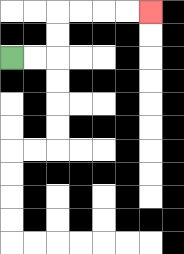{'start': '[0, 2]', 'end': '[6, 0]', 'path_directions': 'R,R,U,U,R,R,R,R', 'path_coordinates': '[[0, 2], [1, 2], [2, 2], [2, 1], [2, 0], [3, 0], [4, 0], [5, 0], [6, 0]]'}